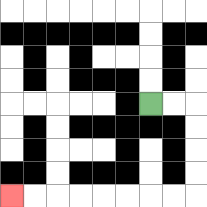{'start': '[6, 4]', 'end': '[0, 8]', 'path_directions': 'R,R,D,D,D,D,L,L,L,L,L,L,L,L', 'path_coordinates': '[[6, 4], [7, 4], [8, 4], [8, 5], [8, 6], [8, 7], [8, 8], [7, 8], [6, 8], [5, 8], [4, 8], [3, 8], [2, 8], [1, 8], [0, 8]]'}